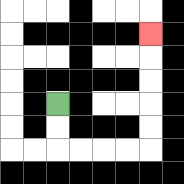{'start': '[2, 4]', 'end': '[6, 1]', 'path_directions': 'D,D,R,R,R,R,U,U,U,U,U', 'path_coordinates': '[[2, 4], [2, 5], [2, 6], [3, 6], [4, 6], [5, 6], [6, 6], [6, 5], [6, 4], [6, 3], [6, 2], [6, 1]]'}